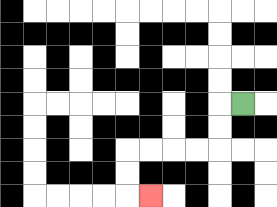{'start': '[10, 4]', 'end': '[6, 8]', 'path_directions': 'L,D,D,L,L,L,L,D,D,R', 'path_coordinates': '[[10, 4], [9, 4], [9, 5], [9, 6], [8, 6], [7, 6], [6, 6], [5, 6], [5, 7], [5, 8], [6, 8]]'}